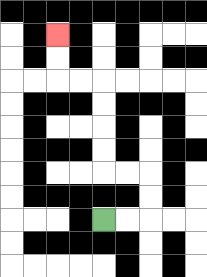{'start': '[4, 9]', 'end': '[2, 1]', 'path_directions': 'R,R,U,U,L,L,U,U,U,U,L,L,U,U', 'path_coordinates': '[[4, 9], [5, 9], [6, 9], [6, 8], [6, 7], [5, 7], [4, 7], [4, 6], [4, 5], [4, 4], [4, 3], [3, 3], [2, 3], [2, 2], [2, 1]]'}